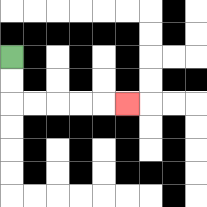{'start': '[0, 2]', 'end': '[5, 4]', 'path_directions': 'D,D,R,R,R,R,R', 'path_coordinates': '[[0, 2], [0, 3], [0, 4], [1, 4], [2, 4], [3, 4], [4, 4], [5, 4]]'}